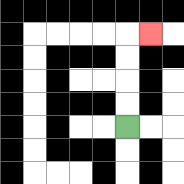{'start': '[5, 5]', 'end': '[6, 1]', 'path_directions': 'U,U,U,U,R', 'path_coordinates': '[[5, 5], [5, 4], [5, 3], [5, 2], [5, 1], [6, 1]]'}